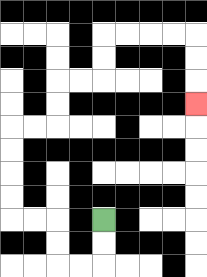{'start': '[4, 9]', 'end': '[8, 4]', 'path_directions': 'D,D,L,L,U,U,L,L,U,U,U,U,R,R,U,U,R,R,U,U,R,R,R,R,D,D,D', 'path_coordinates': '[[4, 9], [4, 10], [4, 11], [3, 11], [2, 11], [2, 10], [2, 9], [1, 9], [0, 9], [0, 8], [0, 7], [0, 6], [0, 5], [1, 5], [2, 5], [2, 4], [2, 3], [3, 3], [4, 3], [4, 2], [4, 1], [5, 1], [6, 1], [7, 1], [8, 1], [8, 2], [8, 3], [8, 4]]'}